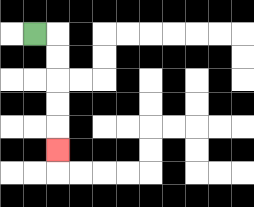{'start': '[1, 1]', 'end': '[2, 6]', 'path_directions': 'R,D,D,D,D,D', 'path_coordinates': '[[1, 1], [2, 1], [2, 2], [2, 3], [2, 4], [2, 5], [2, 6]]'}